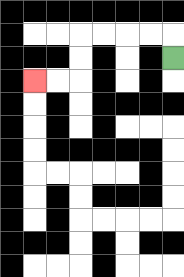{'start': '[7, 2]', 'end': '[1, 3]', 'path_directions': 'U,L,L,L,L,D,D,L,L', 'path_coordinates': '[[7, 2], [7, 1], [6, 1], [5, 1], [4, 1], [3, 1], [3, 2], [3, 3], [2, 3], [1, 3]]'}